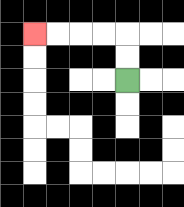{'start': '[5, 3]', 'end': '[1, 1]', 'path_directions': 'U,U,L,L,L,L', 'path_coordinates': '[[5, 3], [5, 2], [5, 1], [4, 1], [3, 1], [2, 1], [1, 1]]'}